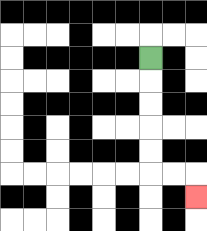{'start': '[6, 2]', 'end': '[8, 8]', 'path_directions': 'D,D,D,D,D,R,R,D', 'path_coordinates': '[[6, 2], [6, 3], [6, 4], [6, 5], [6, 6], [6, 7], [7, 7], [8, 7], [8, 8]]'}